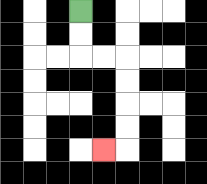{'start': '[3, 0]', 'end': '[4, 6]', 'path_directions': 'D,D,R,R,D,D,D,D,L', 'path_coordinates': '[[3, 0], [3, 1], [3, 2], [4, 2], [5, 2], [5, 3], [5, 4], [5, 5], [5, 6], [4, 6]]'}